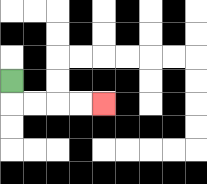{'start': '[0, 3]', 'end': '[4, 4]', 'path_directions': 'D,R,R,R,R', 'path_coordinates': '[[0, 3], [0, 4], [1, 4], [2, 4], [3, 4], [4, 4]]'}